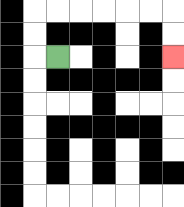{'start': '[2, 2]', 'end': '[7, 2]', 'path_directions': 'L,U,U,R,R,R,R,R,R,D,D', 'path_coordinates': '[[2, 2], [1, 2], [1, 1], [1, 0], [2, 0], [3, 0], [4, 0], [5, 0], [6, 0], [7, 0], [7, 1], [7, 2]]'}